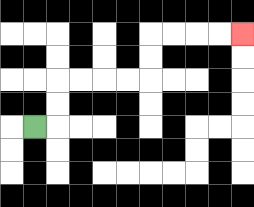{'start': '[1, 5]', 'end': '[10, 1]', 'path_directions': 'R,U,U,R,R,R,R,U,U,R,R,R,R', 'path_coordinates': '[[1, 5], [2, 5], [2, 4], [2, 3], [3, 3], [4, 3], [5, 3], [6, 3], [6, 2], [6, 1], [7, 1], [8, 1], [9, 1], [10, 1]]'}